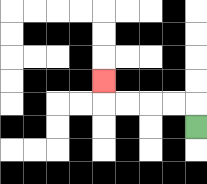{'start': '[8, 5]', 'end': '[4, 3]', 'path_directions': 'U,L,L,L,L,U', 'path_coordinates': '[[8, 5], [8, 4], [7, 4], [6, 4], [5, 4], [4, 4], [4, 3]]'}